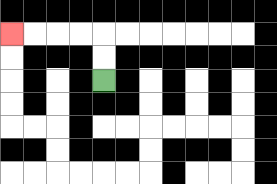{'start': '[4, 3]', 'end': '[0, 1]', 'path_directions': 'U,U,L,L,L,L', 'path_coordinates': '[[4, 3], [4, 2], [4, 1], [3, 1], [2, 1], [1, 1], [0, 1]]'}